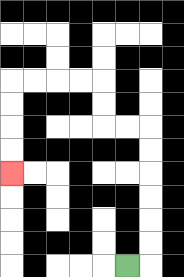{'start': '[5, 11]', 'end': '[0, 7]', 'path_directions': 'R,U,U,U,U,U,U,L,L,U,U,L,L,L,L,D,D,D,D', 'path_coordinates': '[[5, 11], [6, 11], [6, 10], [6, 9], [6, 8], [6, 7], [6, 6], [6, 5], [5, 5], [4, 5], [4, 4], [4, 3], [3, 3], [2, 3], [1, 3], [0, 3], [0, 4], [0, 5], [0, 6], [0, 7]]'}